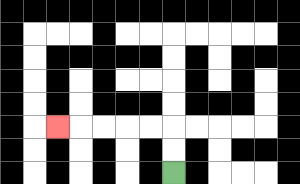{'start': '[7, 7]', 'end': '[2, 5]', 'path_directions': 'U,U,L,L,L,L,L', 'path_coordinates': '[[7, 7], [7, 6], [7, 5], [6, 5], [5, 5], [4, 5], [3, 5], [2, 5]]'}